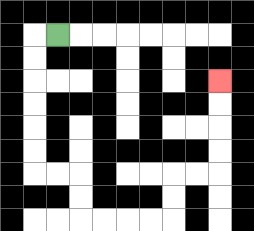{'start': '[2, 1]', 'end': '[9, 3]', 'path_directions': 'L,D,D,D,D,D,D,R,R,D,D,R,R,R,R,U,U,R,R,U,U,U,U', 'path_coordinates': '[[2, 1], [1, 1], [1, 2], [1, 3], [1, 4], [1, 5], [1, 6], [1, 7], [2, 7], [3, 7], [3, 8], [3, 9], [4, 9], [5, 9], [6, 9], [7, 9], [7, 8], [7, 7], [8, 7], [9, 7], [9, 6], [9, 5], [9, 4], [9, 3]]'}